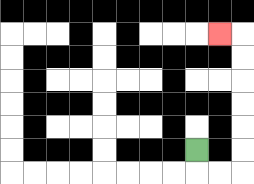{'start': '[8, 6]', 'end': '[9, 1]', 'path_directions': 'D,R,R,U,U,U,U,U,U,L', 'path_coordinates': '[[8, 6], [8, 7], [9, 7], [10, 7], [10, 6], [10, 5], [10, 4], [10, 3], [10, 2], [10, 1], [9, 1]]'}